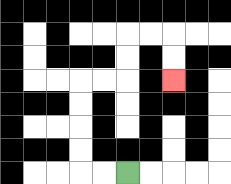{'start': '[5, 7]', 'end': '[7, 3]', 'path_directions': 'L,L,U,U,U,U,R,R,U,U,R,R,D,D', 'path_coordinates': '[[5, 7], [4, 7], [3, 7], [3, 6], [3, 5], [3, 4], [3, 3], [4, 3], [5, 3], [5, 2], [5, 1], [6, 1], [7, 1], [7, 2], [7, 3]]'}